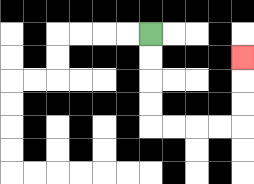{'start': '[6, 1]', 'end': '[10, 2]', 'path_directions': 'D,D,D,D,R,R,R,R,U,U,U', 'path_coordinates': '[[6, 1], [6, 2], [6, 3], [6, 4], [6, 5], [7, 5], [8, 5], [9, 5], [10, 5], [10, 4], [10, 3], [10, 2]]'}